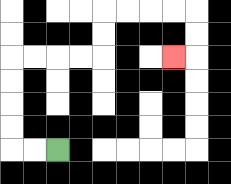{'start': '[2, 6]', 'end': '[7, 2]', 'path_directions': 'L,L,U,U,U,U,R,R,R,R,U,U,R,R,R,R,D,D,L', 'path_coordinates': '[[2, 6], [1, 6], [0, 6], [0, 5], [0, 4], [0, 3], [0, 2], [1, 2], [2, 2], [3, 2], [4, 2], [4, 1], [4, 0], [5, 0], [6, 0], [7, 0], [8, 0], [8, 1], [8, 2], [7, 2]]'}